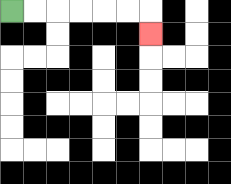{'start': '[0, 0]', 'end': '[6, 1]', 'path_directions': 'R,R,R,R,R,R,D', 'path_coordinates': '[[0, 0], [1, 0], [2, 0], [3, 0], [4, 0], [5, 0], [6, 0], [6, 1]]'}